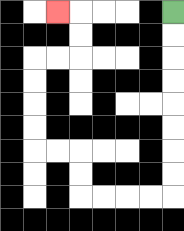{'start': '[7, 0]', 'end': '[2, 0]', 'path_directions': 'D,D,D,D,D,D,D,D,L,L,L,L,U,U,L,L,U,U,U,U,R,R,U,U,L', 'path_coordinates': '[[7, 0], [7, 1], [7, 2], [7, 3], [7, 4], [7, 5], [7, 6], [7, 7], [7, 8], [6, 8], [5, 8], [4, 8], [3, 8], [3, 7], [3, 6], [2, 6], [1, 6], [1, 5], [1, 4], [1, 3], [1, 2], [2, 2], [3, 2], [3, 1], [3, 0], [2, 0]]'}